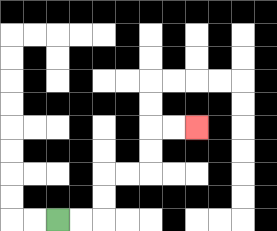{'start': '[2, 9]', 'end': '[8, 5]', 'path_directions': 'R,R,U,U,R,R,U,U,R,R', 'path_coordinates': '[[2, 9], [3, 9], [4, 9], [4, 8], [4, 7], [5, 7], [6, 7], [6, 6], [6, 5], [7, 5], [8, 5]]'}